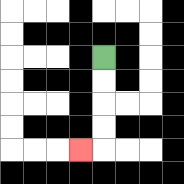{'start': '[4, 2]', 'end': '[3, 6]', 'path_directions': 'D,D,D,D,L', 'path_coordinates': '[[4, 2], [4, 3], [4, 4], [4, 5], [4, 6], [3, 6]]'}